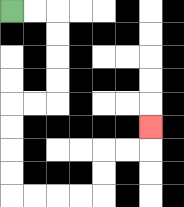{'start': '[0, 0]', 'end': '[6, 5]', 'path_directions': 'R,R,D,D,D,D,L,L,D,D,D,D,R,R,R,R,U,U,R,R,U', 'path_coordinates': '[[0, 0], [1, 0], [2, 0], [2, 1], [2, 2], [2, 3], [2, 4], [1, 4], [0, 4], [0, 5], [0, 6], [0, 7], [0, 8], [1, 8], [2, 8], [3, 8], [4, 8], [4, 7], [4, 6], [5, 6], [6, 6], [6, 5]]'}